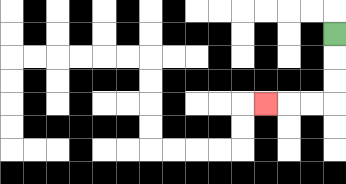{'start': '[14, 1]', 'end': '[11, 4]', 'path_directions': 'D,D,D,L,L,L', 'path_coordinates': '[[14, 1], [14, 2], [14, 3], [14, 4], [13, 4], [12, 4], [11, 4]]'}